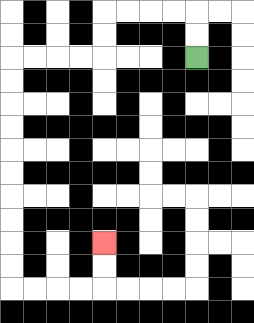{'start': '[8, 2]', 'end': '[4, 10]', 'path_directions': 'U,U,L,L,L,L,D,D,L,L,L,L,D,D,D,D,D,D,D,D,D,D,R,R,R,R,U,U', 'path_coordinates': '[[8, 2], [8, 1], [8, 0], [7, 0], [6, 0], [5, 0], [4, 0], [4, 1], [4, 2], [3, 2], [2, 2], [1, 2], [0, 2], [0, 3], [0, 4], [0, 5], [0, 6], [0, 7], [0, 8], [0, 9], [0, 10], [0, 11], [0, 12], [1, 12], [2, 12], [3, 12], [4, 12], [4, 11], [4, 10]]'}